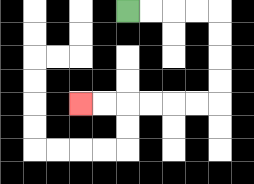{'start': '[5, 0]', 'end': '[3, 4]', 'path_directions': 'R,R,R,R,D,D,D,D,L,L,L,L,L,L', 'path_coordinates': '[[5, 0], [6, 0], [7, 0], [8, 0], [9, 0], [9, 1], [9, 2], [9, 3], [9, 4], [8, 4], [7, 4], [6, 4], [5, 4], [4, 4], [3, 4]]'}